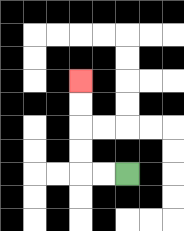{'start': '[5, 7]', 'end': '[3, 3]', 'path_directions': 'L,L,U,U,U,U', 'path_coordinates': '[[5, 7], [4, 7], [3, 7], [3, 6], [3, 5], [3, 4], [3, 3]]'}